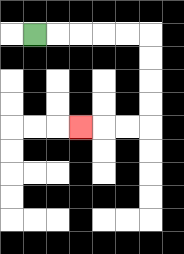{'start': '[1, 1]', 'end': '[3, 5]', 'path_directions': 'R,R,R,R,R,D,D,D,D,L,L,L', 'path_coordinates': '[[1, 1], [2, 1], [3, 1], [4, 1], [5, 1], [6, 1], [6, 2], [6, 3], [6, 4], [6, 5], [5, 5], [4, 5], [3, 5]]'}